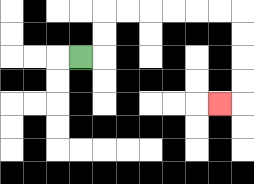{'start': '[3, 2]', 'end': '[9, 4]', 'path_directions': 'R,U,U,R,R,R,R,R,R,D,D,D,D,L', 'path_coordinates': '[[3, 2], [4, 2], [4, 1], [4, 0], [5, 0], [6, 0], [7, 0], [8, 0], [9, 0], [10, 0], [10, 1], [10, 2], [10, 3], [10, 4], [9, 4]]'}